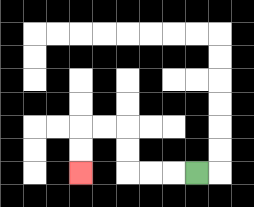{'start': '[8, 7]', 'end': '[3, 7]', 'path_directions': 'L,L,L,U,U,L,L,D,D', 'path_coordinates': '[[8, 7], [7, 7], [6, 7], [5, 7], [5, 6], [5, 5], [4, 5], [3, 5], [3, 6], [3, 7]]'}